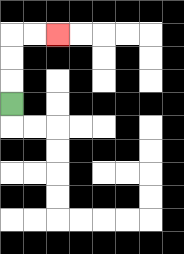{'start': '[0, 4]', 'end': '[2, 1]', 'path_directions': 'U,U,U,R,R', 'path_coordinates': '[[0, 4], [0, 3], [0, 2], [0, 1], [1, 1], [2, 1]]'}